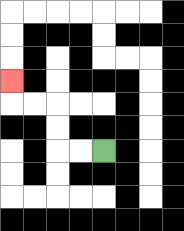{'start': '[4, 6]', 'end': '[0, 3]', 'path_directions': 'L,L,U,U,L,L,U', 'path_coordinates': '[[4, 6], [3, 6], [2, 6], [2, 5], [2, 4], [1, 4], [0, 4], [0, 3]]'}